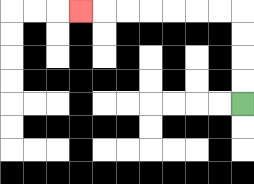{'start': '[10, 4]', 'end': '[3, 0]', 'path_directions': 'U,U,U,U,L,L,L,L,L,L,L', 'path_coordinates': '[[10, 4], [10, 3], [10, 2], [10, 1], [10, 0], [9, 0], [8, 0], [7, 0], [6, 0], [5, 0], [4, 0], [3, 0]]'}